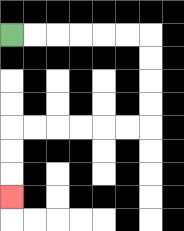{'start': '[0, 1]', 'end': '[0, 8]', 'path_directions': 'R,R,R,R,R,R,D,D,D,D,L,L,L,L,L,L,D,D,D', 'path_coordinates': '[[0, 1], [1, 1], [2, 1], [3, 1], [4, 1], [5, 1], [6, 1], [6, 2], [6, 3], [6, 4], [6, 5], [5, 5], [4, 5], [3, 5], [2, 5], [1, 5], [0, 5], [0, 6], [0, 7], [0, 8]]'}